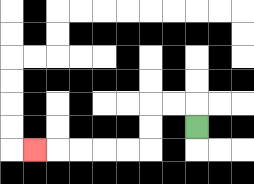{'start': '[8, 5]', 'end': '[1, 6]', 'path_directions': 'U,L,L,D,D,L,L,L,L,L', 'path_coordinates': '[[8, 5], [8, 4], [7, 4], [6, 4], [6, 5], [6, 6], [5, 6], [4, 6], [3, 6], [2, 6], [1, 6]]'}